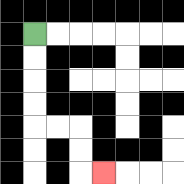{'start': '[1, 1]', 'end': '[4, 7]', 'path_directions': 'D,D,D,D,R,R,D,D,R', 'path_coordinates': '[[1, 1], [1, 2], [1, 3], [1, 4], [1, 5], [2, 5], [3, 5], [3, 6], [3, 7], [4, 7]]'}